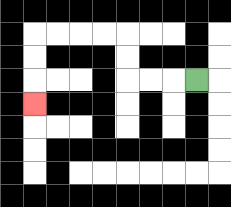{'start': '[8, 3]', 'end': '[1, 4]', 'path_directions': 'L,L,L,U,U,L,L,L,L,D,D,D', 'path_coordinates': '[[8, 3], [7, 3], [6, 3], [5, 3], [5, 2], [5, 1], [4, 1], [3, 1], [2, 1], [1, 1], [1, 2], [1, 3], [1, 4]]'}